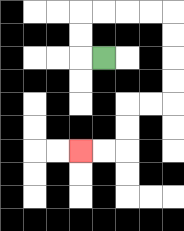{'start': '[4, 2]', 'end': '[3, 6]', 'path_directions': 'L,U,U,R,R,R,R,D,D,D,D,L,L,D,D,L,L', 'path_coordinates': '[[4, 2], [3, 2], [3, 1], [3, 0], [4, 0], [5, 0], [6, 0], [7, 0], [7, 1], [7, 2], [7, 3], [7, 4], [6, 4], [5, 4], [5, 5], [5, 6], [4, 6], [3, 6]]'}